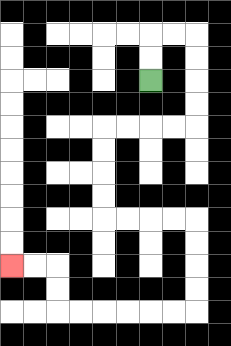{'start': '[6, 3]', 'end': '[0, 11]', 'path_directions': 'U,U,R,R,D,D,D,D,L,L,L,L,D,D,D,D,R,R,R,R,D,D,D,D,L,L,L,L,L,L,U,U,L,L', 'path_coordinates': '[[6, 3], [6, 2], [6, 1], [7, 1], [8, 1], [8, 2], [8, 3], [8, 4], [8, 5], [7, 5], [6, 5], [5, 5], [4, 5], [4, 6], [4, 7], [4, 8], [4, 9], [5, 9], [6, 9], [7, 9], [8, 9], [8, 10], [8, 11], [8, 12], [8, 13], [7, 13], [6, 13], [5, 13], [4, 13], [3, 13], [2, 13], [2, 12], [2, 11], [1, 11], [0, 11]]'}